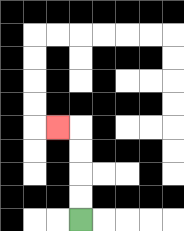{'start': '[3, 9]', 'end': '[2, 5]', 'path_directions': 'U,U,U,U,L', 'path_coordinates': '[[3, 9], [3, 8], [3, 7], [3, 6], [3, 5], [2, 5]]'}